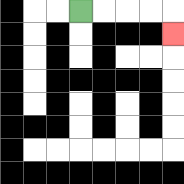{'start': '[3, 0]', 'end': '[7, 1]', 'path_directions': 'R,R,R,R,D', 'path_coordinates': '[[3, 0], [4, 0], [5, 0], [6, 0], [7, 0], [7, 1]]'}